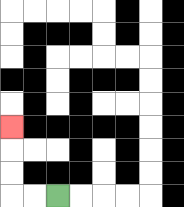{'start': '[2, 8]', 'end': '[0, 5]', 'path_directions': 'L,L,U,U,U', 'path_coordinates': '[[2, 8], [1, 8], [0, 8], [0, 7], [0, 6], [0, 5]]'}